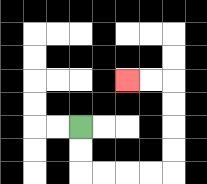{'start': '[3, 5]', 'end': '[5, 3]', 'path_directions': 'D,D,R,R,R,R,U,U,U,U,L,L', 'path_coordinates': '[[3, 5], [3, 6], [3, 7], [4, 7], [5, 7], [6, 7], [7, 7], [7, 6], [7, 5], [7, 4], [7, 3], [6, 3], [5, 3]]'}